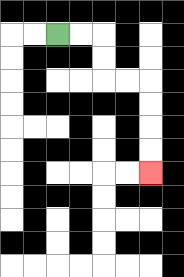{'start': '[2, 1]', 'end': '[6, 7]', 'path_directions': 'R,R,D,D,R,R,D,D,D,D', 'path_coordinates': '[[2, 1], [3, 1], [4, 1], [4, 2], [4, 3], [5, 3], [6, 3], [6, 4], [6, 5], [6, 6], [6, 7]]'}